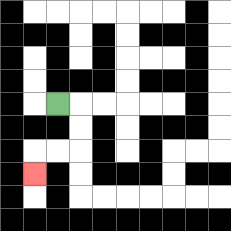{'start': '[2, 4]', 'end': '[1, 7]', 'path_directions': 'R,D,D,L,L,D', 'path_coordinates': '[[2, 4], [3, 4], [3, 5], [3, 6], [2, 6], [1, 6], [1, 7]]'}